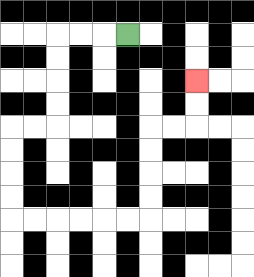{'start': '[5, 1]', 'end': '[8, 3]', 'path_directions': 'L,L,L,D,D,D,D,L,L,D,D,D,D,R,R,R,R,R,R,U,U,U,U,R,R,U,U', 'path_coordinates': '[[5, 1], [4, 1], [3, 1], [2, 1], [2, 2], [2, 3], [2, 4], [2, 5], [1, 5], [0, 5], [0, 6], [0, 7], [0, 8], [0, 9], [1, 9], [2, 9], [3, 9], [4, 9], [5, 9], [6, 9], [6, 8], [6, 7], [6, 6], [6, 5], [7, 5], [8, 5], [8, 4], [8, 3]]'}